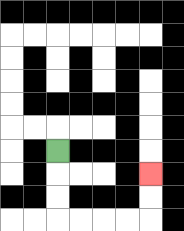{'start': '[2, 6]', 'end': '[6, 7]', 'path_directions': 'D,D,D,R,R,R,R,U,U', 'path_coordinates': '[[2, 6], [2, 7], [2, 8], [2, 9], [3, 9], [4, 9], [5, 9], [6, 9], [6, 8], [6, 7]]'}